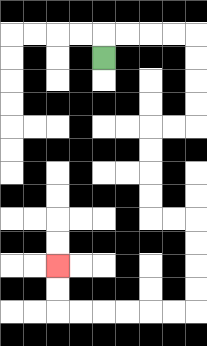{'start': '[4, 2]', 'end': '[2, 11]', 'path_directions': 'U,R,R,R,R,D,D,D,D,L,L,D,D,D,D,R,R,D,D,D,D,L,L,L,L,L,L,U,U', 'path_coordinates': '[[4, 2], [4, 1], [5, 1], [6, 1], [7, 1], [8, 1], [8, 2], [8, 3], [8, 4], [8, 5], [7, 5], [6, 5], [6, 6], [6, 7], [6, 8], [6, 9], [7, 9], [8, 9], [8, 10], [8, 11], [8, 12], [8, 13], [7, 13], [6, 13], [5, 13], [4, 13], [3, 13], [2, 13], [2, 12], [2, 11]]'}